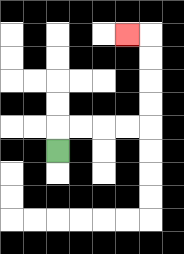{'start': '[2, 6]', 'end': '[5, 1]', 'path_directions': 'U,R,R,R,R,U,U,U,U,L', 'path_coordinates': '[[2, 6], [2, 5], [3, 5], [4, 5], [5, 5], [6, 5], [6, 4], [6, 3], [6, 2], [6, 1], [5, 1]]'}